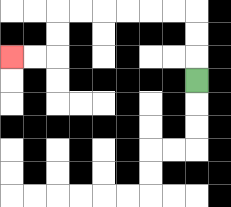{'start': '[8, 3]', 'end': '[0, 2]', 'path_directions': 'U,U,U,L,L,L,L,L,L,D,D,L,L', 'path_coordinates': '[[8, 3], [8, 2], [8, 1], [8, 0], [7, 0], [6, 0], [5, 0], [4, 0], [3, 0], [2, 0], [2, 1], [2, 2], [1, 2], [0, 2]]'}